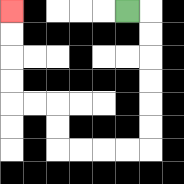{'start': '[5, 0]', 'end': '[0, 0]', 'path_directions': 'R,D,D,D,D,D,D,L,L,L,L,U,U,L,L,U,U,U,U', 'path_coordinates': '[[5, 0], [6, 0], [6, 1], [6, 2], [6, 3], [6, 4], [6, 5], [6, 6], [5, 6], [4, 6], [3, 6], [2, 6], [2, 5], [2, 4], [1, 4], [0, 4], [0, 3], [0, 2], [0, 1], [0, 0]]'}